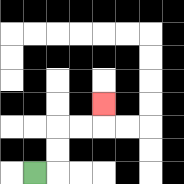{'start': '[1, 7]', 'end': '[4, 4]', 'path_directions': 'R,U,U,R,R,U', 'path_coordinates': '[[1, 7], [2, 7], [2, 6], [2, 5], [3, 5], [4, 5], [4, 4]]'}